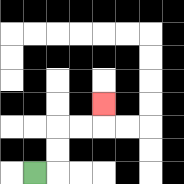{'start': '[1, 7]', 'end': '[4, 4]', 'path_directions': 'R,U,U,R,R,U', 'path_coordinates': '[[1, 7], [2, 7], [2, 6], [2, 5], [3, 5], [4, 5], [4, 4]]'}